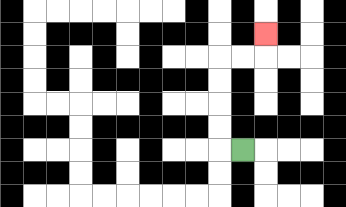{'start': '[10, 6]', 'end': '[11, 1]', 'path_directions': 'L,U,U,U,U,R,R,U', 'path_coordinates': '[[10, 6], [9, 6], [9, 5], [9, 4], [9, 3], [9, 2], [10, 2], [11, 2], [11, 1]]'}